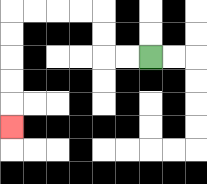{'start': '[6, 2]', 'end': '[0, 5]', 'path_directions': 'L,L,U,U,L,L,L,L,D,D,D,D,D', 'path_coordinates': '[[6, 2], [5, 2], [4, 2], [4, 1], [4, 0], [3, 0], [2, 0], [1, 0], [0, 0], [0, 1], [0, 2], [0, 3], [0, 4], [0, 5]]'}